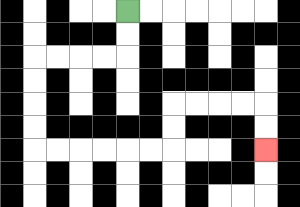{'start': '[5, 0]', 'end': '[11, 6]', 'path_directions': 'D,D,L,L,L,L,D,D,D,D,R,R,R,R,R,R,U,U,R,R,R,R,D,D', 'path_coordinates': '[[5, 0], [5, 1], [5, 2], [4, 2], [3, 2], [2, 2], [1, 2], [1, 3], [1, 4], [1, 5], [1, 6], [2, 6], [3, 6], [4, 6], [5, 6], [6, 6], [7, 6], [7, 5], [7, 4], [8, 4], [9, 4], [10, 4], [11, 4], [11, 5], [11, 6]]'}